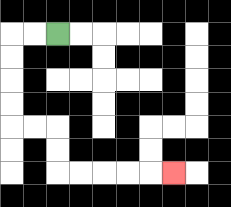{'start': '[2, 1]', 'end': '[7, 7]', 'path_directions': 'L,L,D,D,D,D,R,R,D,D,R,R,R,R,R', 'path_coordinates': '[[2, 1], [1, 1], [0, 1], [0, 2], [0, 3], [0, 4], [0, 5], [1, 5], [2, 5], [2, 6], [2, 7], [3, 7], [4, 7], [5, 7], [6, 7], [7, 7]]'}